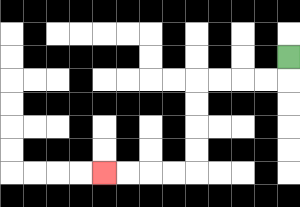{'start': '[12, 2]', 'end': '[4, 7]', 'path_directions': 'D,L,L,L,L,D,D,D,D,L,L,L,L', 'path_coordinates': '[[12, 2], [12, 3], [11, 3], [10, 3], [9, 3], [8, 3], [8, 4], [8, 5], [8, 6], [8, 7], [7, 7], [6, 7], [5, 7], [4, 7]]'}